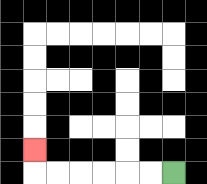{'start': '[7, 7]', 'end': '[1, 6]', 'path_directions': 'L,L,L,L,L,L,U', 'path_coordinates': '[[7, 7], [6, 7], [5, 7], [4, 7], [3, 7], [2, 7], [1, 7], [1, 6]]'}